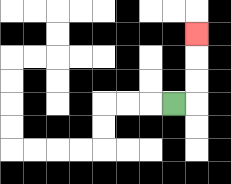{'start': '[7, 4]', 'end': '[8, 1]', 'path_directions': 'R,U,U,U', 'path_coordinates': '[[7, 4], [8, 4], [8, 3], [8, 2], [8, 1]]'}